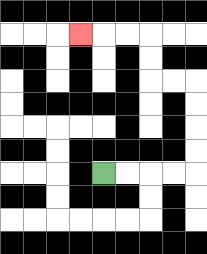{'start': '[4, 7]', 'end': '[3, 1]', 'path_directions': 'R,R,R,R,U,U,U,U,L,L,U,U,L,L,L', 'path_coordinates': '[[4, 7], [5, 7], [6, 7], [7, 7], [8, 7], [8, 6], [8, 5], [8, 4], [8, 3], [7, 3], [6, 3], [6, 2], [6, 1], [5, 1], [4, 1], [3, 1]]'}